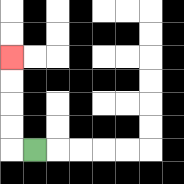{'start': '[1, 6]', 'end': '[0, 2]', 'path_directions': 'L,U,U,U,U', 'path_coordinates': '[[1, 6], [0, 6], [0, 5], [0, 4], [0, 3], [0, 2]]'}